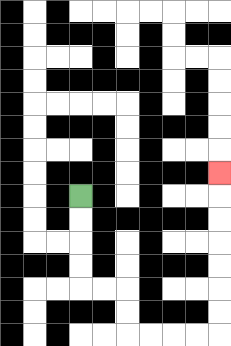{'start': '[3, 8]', 'end': '[9, 7]', 'path_directions': 'D,D,D,D,R,R,D,D,R,R,R,R,U,U,U,U,U,U,U', 'path_coordinates': '[[3, 8], [3, 9], [3, 10], [3, 11], [3, 12], [4, 12], [5, 12], [5, 13], [5, 14], [6, 14], [7, 14], [8, 14], [9, 14], [9, 13], [9, 12], [9, 11], [9, 10], [9, 9], [9, 8], [9, 7]]'}